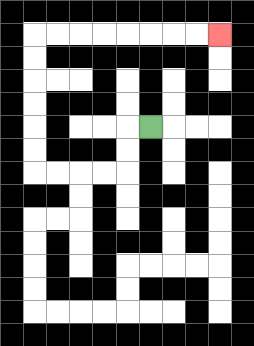{'start': '[6, 5]', 'end': '[9, 1]', 'path_directions': 'L,D,D,L,L,L,L,U,U,U,U,U,U,R,R,R,R,R,R,R,R', 'path_coordinates': '[[6, 5], [5, 5], [5, 6], [5, 7], [4, 7], [3, 7], [2, 7], [1, 7], [1, 6], [1, 5], [1, 4], [1, 3], [1, 2], [1, 1], [2, 1], [3, 1], [4, 1], [5, 1], [6, 1], [7, 1], [8, 1], [9, 1]]'}